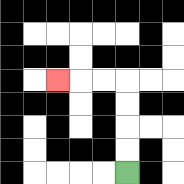{'start': '[5, 7]', 'end': '[2, 3]', 'path_directions': 'U,U,U,U,L,L,L', 'path_coordinates': '[[5, 7], [5, 6], [5, 5], [5, 4], [5, 3], [4, 3], [3, 3], [2, 3]]'}